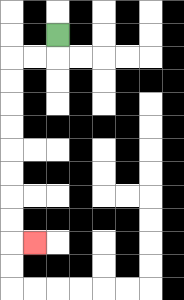{'start': '[2, 1]', 'end': '[1, 10]', 'path_directions': 'D,L,L,D,D,D,D,D,D,D,D,R', 'path_coordinates': '[[2, 1], [2, 2], [1, 2], [0, 2], [0, 3], [0, 4], [0, 5], [0, 6], [0, 7], [0, 8], [0, 9], [0, 10], [1, 10]]'}